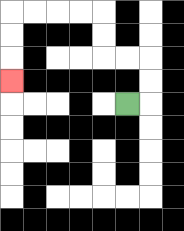{'start': '[5, 4]', 'end': '[0, 3]', 'path_directions': 'R,U,U,L,L,U,U,L,L,L,L,D,D,D', 'path_coordinates': '[[5, 4], [6, 4], [6, 3], [6, 2], [5, 2], [4, 2], [4, 1], [4, 0], [3, 0], [2, 0], [1, 0], [0, 0], [0, 1], [0, 2], [0, 3]]'}